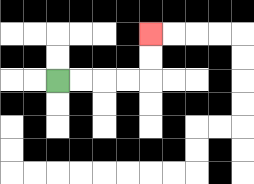{'start': '[2, 3]', 'end': '[6, 1]', 'path_directions': 'R,R,R,R,U,U', 'path_coordinates': '[[2, 3], [3, 3], [4, 3], [5, 3], [6, 3], [6, 2], [6, 1]]'}